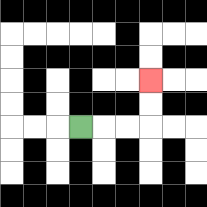{'start': '[3, 5]', 'end': '[6, 3]', 'path_directions': 'R,R,R,U,U', 'path_coordinates': '[[3, 5], [4, 5], [5, 5], [6, 5], [6, 4], [6, 3]]'}